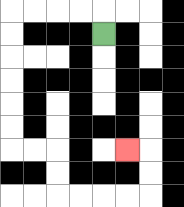{'start': '[4, 1]', 'end': '[5, 6]', 'path_directions': 'U,L,L,L,L,D,D,D,D,D,D,R,R,D,D,R,R,R,R,U,U,L', 'path_coordinates': '[[4, 1], [4, 0], [3, 0], [2, 0], [1, 0], [0, 0], [0, 1], [0, 2], [0, 3], [0, 4], [0, 5], [0, 6], [1, 6], [2, 6], [2, 7], [2, 8], [3, 8], [4, 8], [5, 8], [6, 8], [6, 7], [6, 6], [5, 6]]'}